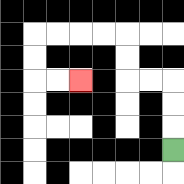{'start': '[7, 6]', 'end': '[3, 3]', 'path_directions': 'U,U,U,L,L,U,U,L,L,L,L,D,D,R,R', 'path_coordinates': '[[7, 6], [7, 5], [7, 4], [7, 3], [6, 3], [5, 3], [5, 2], [5, 1], [4, 1], [3, 1], [2, 1], [1, 1], [1, 2], [1, 3], [2, 3], [3, 3]]'}